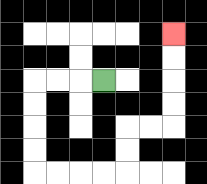{'start': '[4, 3]', 'end': '[7, 1]', 'path_directions': 'L,L,L,D,D,D,D,R,R,R,R,U,U,R,R,U,U,U,U', 'path_coordinates': '[[4, 3], [3, 3], [2, 3], [1, 3], [1, 4], [1, 5], [1, 6], [1, 7], [2, 7], [3, 7], [4, 7], [5, 7], [5, 6], [5, 5], [6, 5], [7, 5], [7, 4], [7, 3], [7, 2], [7, 1]]'}